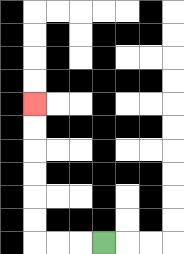{'start': '[4, 10]', 'end': '[1, 4]', 'path_directions': 'L,L,L,U,U,U,U,U,U', 'path_coordinates': '[[4, 10], [3, 10], [2, 10], [1, 10], [1, 9], [1, 8], [1, 7], [1, 6], [1, 5], [1, 4]]'}